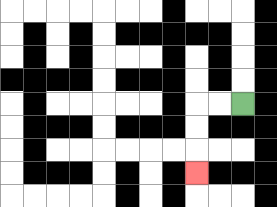{'start': '[10, 4]', 'end': '[8, 7]', 'path_directions': 'L,L,D,D,D', 'path_coordinates': '[[10, 4], [9, 4], [8, 4], [8, 5], [8, 6], [8, 7]]'}